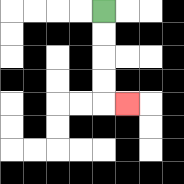{'start': '[4, 0]', 'end': '[5, 4]', 'path_directions': 'D,D,D,D,R', 'path_coordinates': '[[4, 0], [4, 1], [4, 2], [4, 3], [4, 4], [5, 4]]'}